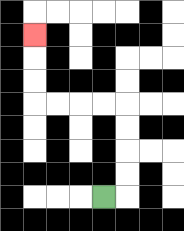{'start': '[4, 8]', 'end': '[1, 1]', 'path_directions': 'R,U,U,U,U,L,L,L,L,U,U,U', 'path_coordinates': '[[4, 8], [5, 8], [5, 7], [5, 6], [5, 5], [5, 4], [4, 4], [3, 4], [2, 4], [1, 4], [1, 3], [1, 2], [1, 1]]'}